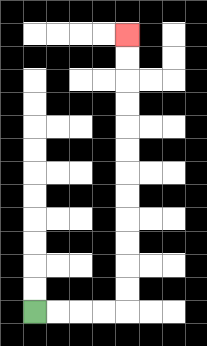{'start': '[1, 13]', 'end': '[5, 1]', 'path_directions': 'R,R,R,R,U,U,U,U,U,U,U,U,U,U,U,U', 'path_coordinates': '[[1, 13], [2, 13], [3, 13], [4, 13], [5, 13], [5, 12], [5, 11], [5, 10], [5, 9], [5, 8], [5, 7], [5, 6], [5, 5], [5, 4], [5, 3], [5, 2], [5, 1]]'}